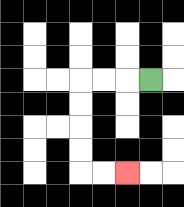{'start': '[6, 3]', 'end': '[5, 7]', 'path_directions': 'L,L,L,D,D,D,D,R,R', 'path_coordinates': '[[6, 3], [5, 3], [4, 3], [3, 3], [3, 4], [3, 5], [3, 6], [3, 7], [4, 7], [5, 7]]'}